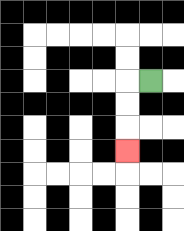{'start': '[6, 3]', 'end': '[5, 6]', 'path_directions': 'L,D,D,D', 'path_coordinates': '[[6, 3], [5, 3], [5, 4], [5, 5], [5, 6]]'}